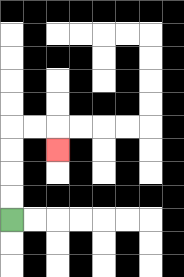{'start': '[0, 9]', 'end': '[2, 6]', 'path_directions': 'U,U,U,U,R,R,D', 'path_coordinates': '[[0, 9], [0, 8], [0, 7], [0, 6], [0, 5], [1, 5], [2, 5], [2, 6]]'}